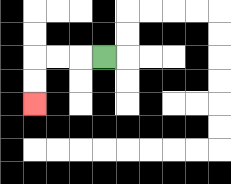{'start': '[4, 2]', 'end': '[1, 4]', 'path_directions': 'L,L,L,D,D', 'path_coordinates': '[[4, 2], [3, 2], [2, 2], [1, 2], [1, 3], [1, 4]]'}